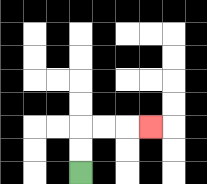{'start': '[3, 7]', 'end': '[6, 5]', 'path_directions': 'U,U,R,R,R', 'path_coordinates': '[[3, 7], [3, 6], [3, 5], [4, 5], [5, 5], [6, 5]]'}